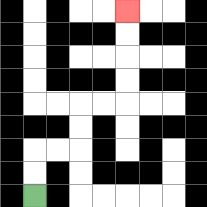{'start': '[1, 8]', 'end': '[5, 0]', 'path_directions': 'U,U,R,R,U,U,R,R,U,U,U,U', 'path_coordinates': '[[1, 8], [1, 7], [1, 6], [2, 6], [3, 6], [3, 5], [3, 4], [4, 4], [5, 4], [5, 3], [5, 2], [5, 1], [5, 0]]'}